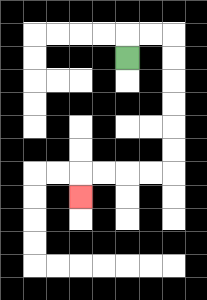{'start': '[5, 2]', 'end': '[3, 8]', 'path_directions': 'U,R,R,D,D,D,D,D,D,L,L,L,L,D', 'path_coordinates': '[[5, 2], [5, 1], [6, 1], [7, 1], [7, 2], [7, 3], [7, 4], [7, 5], [7, 6], [7, 7], [6, 7], [5, 7], [4, 7], [3, 7], [3, 8]]'}